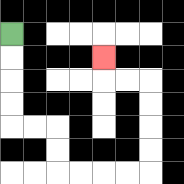{'start': '[0, 1]', 'end': '[4, 2]', 'path_directions': 'D,D,D,D,R,R,D,D,R,R,R,R,U,U,U,U,L,L,U', 'path_coordinates': '[[0, 1], [0, 2], [0, 3], [0, 4], [0, 5], [1, 5], [2, 5], [2, 6], [2, 7], [3, 7], [4, 7], [5, 7], [6, 7], [6, 6], [6, 5], [6, 4], [6, 3], [5, 3], [4, 3], [4, 2]]'}